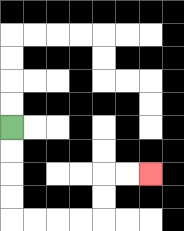{'start': '[0, 5]', 'end': '[6, 7]', 'path_directions': 'D,D,D,D,R,R,R,R,U,U,R,R', 'path_coordinates': '[[0, 5], [0, 6], [0, 7], [0, 8], [0, 9], [1, 9], [2, 9], [3, 9], [4, 9], [4, 8], [4, 7], [5, 7], [6, 7]]'}